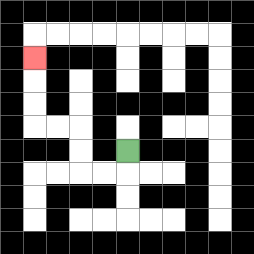{'start': '[5, 6]', 'end': '[1, 2]', 'path_directions': 'D,L,L,U,U,L,L,U,U,U', 'path_coordinates': '[[5, 6], [5, 7], [4, 7], [3, 7], [3, 6], [3, 5], [2, 5], [1, 5], [1, 4], [1, 3], [1, 2]]'}